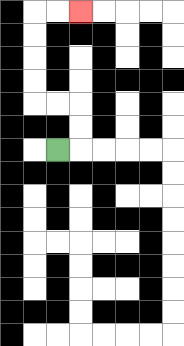{'start': '[2, 6]', 'end': '[3, 0]', 'path_directions': 'R,U,U,L,L,U,U,U,U,R,R', 'path_coordinates': '[[2, 6], [3, 6], [3, 5], [3, 4], [2, 4], [1, 4], [1, 3], [1, 2], [1, 1], [1, 0], [2, 0], [3, 0]]'}